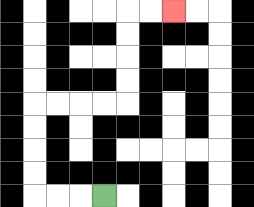{'start': '[4, 8]', 'end': '[7, 0]', 'path_directions': 'L,L,L,U,U,U,U,R,R,R,R,U,U,U,U,R,R', 'path_coordinates': '[[4, 8], [3, 8], [2, 8], [1, 8], [1, 7], [1, 6], [1, 5], [1, 4], [2, 4], [3, 4], [4, 4], [5, 4], [5, 3], [5, 2], [5, 1], [5, 0], [6, 0], [7, 0]]'}